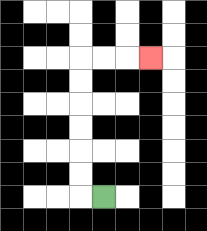{'start': '[4, 8]', 'end': '[6, 2]', 'path_directions': 'L,U,U,U,U,U,U,R,R,R', 'path_coordinates': '[[4, 8], [3, 8], [3, 7], [3, 6], [3, 5], [3, 4], [3, 3], [3, 2], [4, 2], [5, 2], [6, 2]]'}